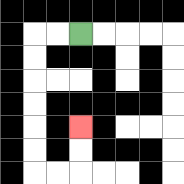{'start': '[3, 1]', 'end': '[3, 5]', 'path_directions': 'L,L,D,D,D,D,D,D,R,R,U,U', 'path_coordinates': '[[3, 1], [2, 1], [1, 1], [1, 2], [1, 3], [1, 4], [1, 5], [1, 6], [1, 7], [2, 7], [3, 7], [3, 6], [3, 5]]'}